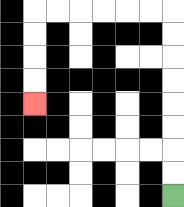{'start': '[7, 8]', 'end': '[1, 4]', 'path_directions': 'U,U,U,U,U,U,U,U,L,L,L,L,L,L,D,D,D,D', 'path_coordinates': '[[7, 8], [7, 7], [7, 6], [7, 5], [7, 4], [7, 3], [7, 2], [7, 1], [7, 0], [6, 0], [5, 0], [4, 0], [3, 0], [2, 0], [1, 0], [1, 1], [1, 2], [1, 3], [1, 4]]'}